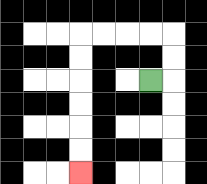{'start': '[6, 3]', 'end': '[3, 7]', 'path_directions': 'R,U,U,L,L,L,L,D,D,D,D,D,D', 'path_coordinates': '[[6, 3], [7, 3], [7, 2], [7, 1], [6, 1], [5, 1], [4, 1], [3, 1], [3, 2], [3, 3], [3, 4], [3, 5], [3, 6], [3, 7]]'}